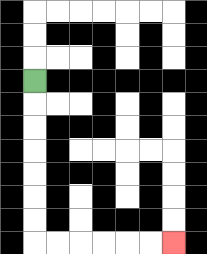{'start': '[1, 3]', 'end': '[7, 10]', 'path_directions': 'D,D,D,D,D,D,D,R,R,R,R,R,R', 'path_coordinates': '[[1, 3], [1, 4], [1, 5], [1, 6], [1, 7], [1, 8], [1, 9], [1, 10], [2, 10], [3, 10], [4, 10], [5, 10], [6, 10], [7, 10]]'}